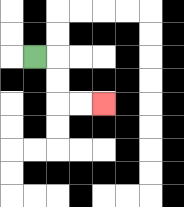{'start': '[1, 2]', 'end': '[4, 4]', 'path_directions': 'R,D,D,R,R', 'path_coordinates': '[[1, 2], [2, 2], [2, 3], [2, 4], [3, 4], [4, 4]]'}